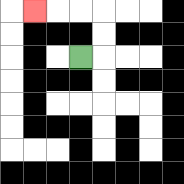{'start': '[3, 2]', 'end': '[1, 0]', 'path_directions': 'R,U,U,L,L,L', 'path_coordinates': '[[3, 2], [4, 2], [4, 1], [4, 0], [3, 0], [2, 0], [1, 0]]'}